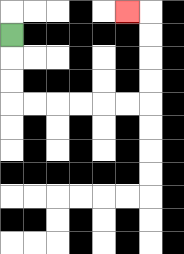{'start': '[0, 1]', 'end': '[5, 0]', 'path_directions': 'D,D,D,R,R,R,R,R,R,U,U,U,U,L', 'path_coordinates': '[[0, 1], [0, 2], [0, 3], [0, 4], [1, 4], [2, 4], [3, 4], [4, 4], [5, 4], [6, 4], [6, 3], [6, 2], [6, 1], [6, 0], [5, 0]]'}